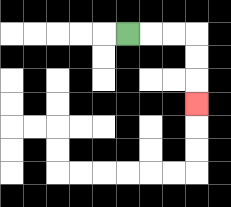{'start': '[5, 1]', 'end': '[8, 4]', 'path_directions': 'R,R,R,D,D,D', 'path_coordinates': '[[5, 1], [6, 1], [7, 1], [8, 1], [8, 2], [8, 3], [8, 4]]'}